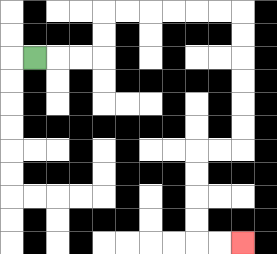{'start': '[1, 2]', 'end': '[10, 10]', 'path_directions': 'R,R,R,U,U,R,R,R,R,R,R,D,D,D,D,D,D,L,L,D,D,D,D,R,R', 'path_coordinates': '[[1, 2], [2, 2], [3, 2], [4, 2], [4, 1], [4, 0], [5, 0], [6, 0], [7, 0], [8, 0], [9, 0], [10, 0], [10, 1], [10, 2], [10, 3], [10, 4], [10, 5], [10, 6], [9, 6], [8, 6], [8, 7], [8, 8], [8, 9], [8, 10], [9, 10], [10, 10]]'}